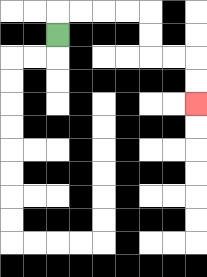{'start': '[2, 1]', 'end': '[8, 4]', 'path_directions': 'U,R,R,R,R,D,D,R,R,D,D', 'path_coordinates': '[[2, 1], [2, 0], [3, 0], [4, 0], [5, 0], [6, 0], [6, 1], [6, 2], [7, 2], [8, 2], [8, 3], [8, 4]]'}